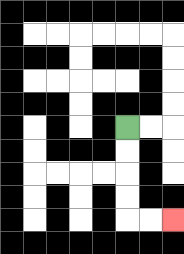{'start': '[5, 5]', 'end': '[7, 9]', 'path_directions': 'D,D,D,D,R,R', 'path_coordinates': '[[5, 5], [5, 6], [5, 7], [5, 8], [5, 9], [6, 9], [7, 9]]'}